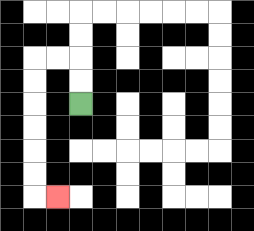{'start': '[3, 4]', 'end': '[2, 8]', 'path_directions': 'U,U,L,L,D,D,D,D,D,D,R', 'path_coordinates': '[[3, 4], [3, 3], [3, 2], [2, 2], [1, 2], [1, 3], [1, 4], [1, 5], [1, 6], [1, 7], [1, 8], [2, 8]]'}